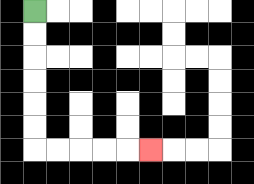{'start': '[1, 0]', 'end': '[6, 6]', 'path_directions': 'D,D,D,D,D,D,R,R,R,R,R', 'path_coordinates': '[[1, 0], [1, 1], [1, 2], [1, 3], [1, 4], [1, 5], [1, 6], [2, 6], [3, 6], [4, 6], [5, 6], [6, 6]]'}